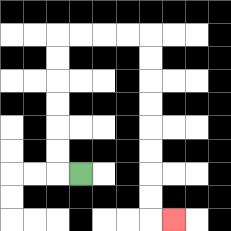{'start': '[3, 7]', 'end': '[7, 9]', 'path_directions': 'L,U,U,U,U,U,U,R,R,R,R,D,D,D,D,D,D,D,D,R', 'path_coordinates': '[[3, 7], [2, 7], [2, 6], [2, 5], [2, 4], [2, 3], [2, 2], [2, 1], [3, 1], [4, 1], [5, 1], [6, 1], [6, 2], [6, 3], [6, 4], [6, 5], [6, 6], [6, 7], [6, 8], [6, 9], [7, 9]]'}